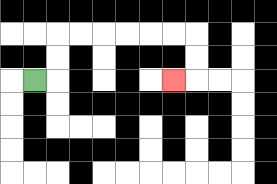{'start': '[1, 3]', 'end': '[7, 3]', 'path_directions': 'R,U,U,R,R,R,R,R,R,D,D,L', 'path_coordinates': '[[1, 3], [2, 3], [2, 2], [2, 1], [3, 1], [4, 1], [5, 1], [6, 1], [7, 1], [8, 1], [8, 2], [8, 3], [7, 3]]'}